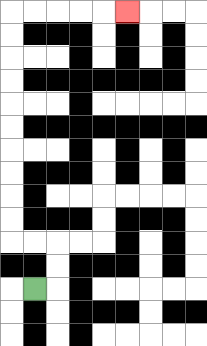{'start': '[1, 12]', 'end': '[5, 0]', 'path_directions': 'R,U,U,L,L,U,U,U,U,U,U,U,U,U,U,R,R,R,R,R', 'path_coordinates': '[[1, 12], [2, 12], [2, 11], [2, 10], [1, 10], [0, 10], [0, 9], [0, 8], [0, 7], [0, 6], [0, 5], [0, 4], [0, 3], [0, 2], [0, 1], [0, 0], [1, 0], [2, 0], [3, 0], [4, 0], [5, 0]]'}